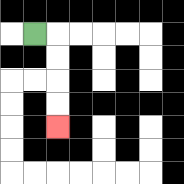{'start': '[1, 1]', 'end': '[2, 5]', 'path_directions': 'R,D,D,D,D', 'path_coordinates': '[[1, 1], [2, 1], [2, 2], [2, 3], [2, 4], [2, 5]]'}